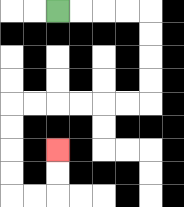{'start': '[2, 0]', 'end': '[2, 6]', 'path_directions': 'R,R,R,R,D,D,D,D,L,L,L,L,L,L,D,D,D,D,R,R,U,U', 'path_coordinates': '[[2, 0], [3, 0], [4, 0], [5, 0], [6, 0], [6, 1], [6, 2], [6, 3], [6, 4], [5, 4], [4, 4], [3, 4], [2, 4], [1, 4], [0, 4], [0, 5], [0, 6], [0, 7], [0, 8], [1, 8], [2, 8], [2, 7], [2, 6]]'}